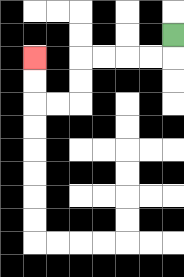{'start': '[7, 1]', 'end': '[1, 2]', 'path_directions': 'D,L,L,L,L,D,D,L,L,U,U', 'path_coordinates': '[[7, 1], [7, 2], [6, 2], [5, 2], [4, 2], [3, 2], [3, 3], [3, 4], [2, 4], [1, 4], [1, 3], [1, 2]]'}